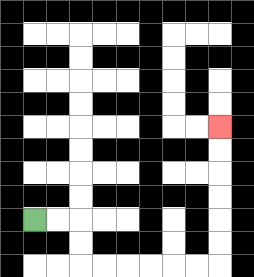{'start': '[1, 9]', 'end': '[9, 5]', 'path_directions': 'R,R,D,D,R,R,R,R,R,R,U,U,U,U,U,U', 'path_coordinates': '[[1, 9], [2, 9], [3, 9], [3, 10], [3, 11], [4, 11], [5, 11], [6, 11], [7, 11], [8, 11], [9, 11], [9, 10], [9, 9], [9, 8], [9, 7], [9, 6], [9, 5]]'}